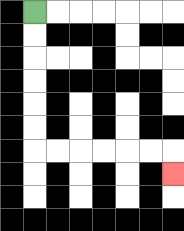{'start': '[1, 0]', 'end': '[7, 7]', 'path_directions': 'D,D,D,D,D,D,R,R,R,R,R,R,D', 'path_coordinates': '[[1, 0], [1, 1], [1, 2], [1, 3], [1, 4], [1, 5], [1, 6], [2, 6], [3, 6], [4, 6], [5, 6], [6, 6], [7, 6], [7, 7]]'}